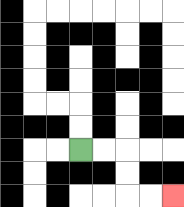{'start': '[3, 6]', 'end': '[7, 8]', 'path_directions': 'R,R,D,D,R,R', 'path_coordinates': '[[3, 6], [4, 6], [5, 6], [5, 7], [5, 8], [6, 8], [7, 8]]'}